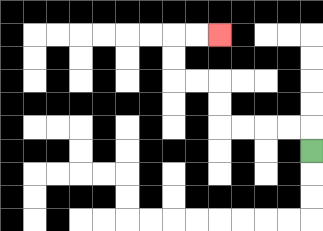{'start': '[13, 6]', 'end': '[9, 1]', 'path_directions': 'U,L,L,L,L,U,U,L,L,U,U,R,R', 'path_coordinates': '[[13, 6], [13, 5], [12, 5], [11, 5], [10, 5], [9, 5], [9, 4], [9, 3], [8, 3], [7, 3], [7, 2], [7, 1], [8, 1], [9, 1]]'}